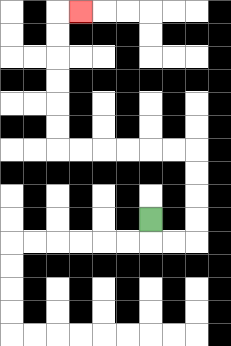{'start': '[6, 9]', 'end': '[3, 0]', 'path_directions': 'D,R,R,U,U,U,U,L,L,L,L,L,L,U,U,U,U,U,U,R', 'path_coordinates': '[[6, 9], [6, 10], [7, 10], [8, 10], [8, 9], [8, 8], [8, 7], [8, 6], [7, 6], [6, 6], [5, 6], [4, 6], [3, 6], [2, 6], [2, 5], [2, 4], [2, 3], [2, 2], [2, 1], [2, 0], [3, 0]]'}